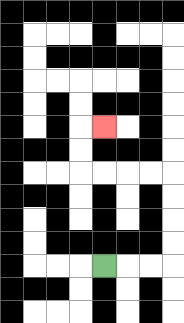{'start': '[4, 11]', 'end': '[4, 5]', 'path_directions': 'R,R,R,U,U,U,U,L,L,L,L,U,U,R', 'path_coordinates': '[[4, 11], [5, 11], [6, 11], [7, 11], [7, 10], [7, 9], [7, 8], [7, 7], [6, 7], [5, 7], [4, 7], [3, 7], [3, 6], [3, 5], [4, 5]]'}